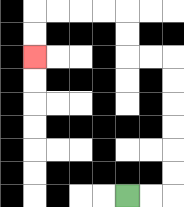{'start': '[5, 8]', 'end': '[1, 2]', 'path_directions': 'R,R,U,U,U,U,U,U,L,L,U,U,L,L,L,L,D,D', 'path_coordinates': '[[5, 8], [6, 8], [7, 8], [7, 7], [7, 6], [7, 5], [7, 4], [7, 3], [7, 2], [6, 2], [5, 2], [5, 1], [5, 0], [4, 0], [3, 0], [2, 0], [1, 0], [1, 1], [1, 2]]'}